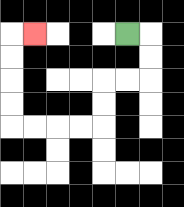{'start': '[5, 1]', 'end': '[1, 1]', 'path_directions': 'R,D,D,L,L,D,D,L,L,L,L,U,U,U,U,R', 'path_coordinates': '[[5, 1], [6, 1], [6, 2], [6, 3], [5, 3], [4, 3], [4, 4], [4, 5], [3, 5], [2, 5], [1, 5], [0, 5], [0, 4], [0, 3], [0, 2], [0, 1], [1, 1]]'}